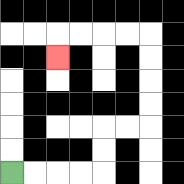{'start': '[0, 7]', 'end': '[2, 2]', 'path_directions': 'R,R,R,R,U,U,R,R,U,U,U,U,L,L,L,L,D', 'path_coordinates': '[[0, 7], [1, 7], [2, 7], [3, 7], [4, 7], [4, 6], [4, 5], [5, 5], [6, 5], [6, 4], [6, 3], [6, 2], [6, 1], [5, 1], [4, 1], [3, 1], [2, 1], [2, 2]]'}